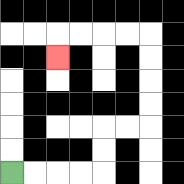{'start': '[0, 7]', 'end': '[2, 2]', 'path_directions': 'R,R,R,R,U,U,R,R,U,U,U,U,L,L,L,L,D', 'path_coordinates': '[[0, 7], [1, 7], [2, 7], [3, 7], [4, 7], [4, 6], [4, 5], [5, 5], [6, 5], [6, 4], [6, 3], [6, 2], [6, 1], [5, 1], [4, 1], [3, 1], [2, 1], [2, 2]]'}